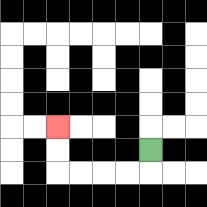{'start': '[6, 6]', 'end': '[2, 5]', 'path_directions': 'D,L,L,L,L,U,U', 'path_coordinates': '[[6, 6], [6, 7], [5, 7], [4, 7], [3, 7], [2, 7], [2, 6], [2, 5]]'}